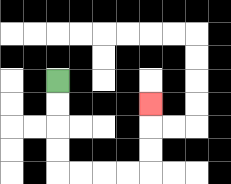{'start': '[2, 3]', 'end': '[6, 4]', 'path_directions': 'D,D,D,D,R,R,R,R,U,U,U', 'path_coordinates': '[[2, 3], [2, 4], [2, 5], [2, 6], [2, 7], [3, 7], [4, 7], [5, 7], [6, 7], [6, 6], [6, 5], [6, 4]]'}